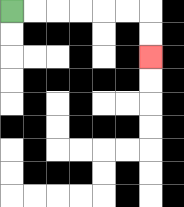{'start': '[0, 0]', 'end': '[6, 2]', 'path_directions': 'R,R,R,R,R,R,D,D', 'path_coordinates': '[[0, 0], [1, 0], [2, 0], [3, 0], [4, 0], [5, 0], [6, 0], [6, 1], [6, 2]]'}